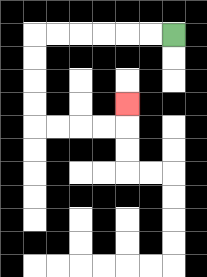{'start': '[7, 1]', 'end': '[5, 4]', 'path_directions': 'L,L,L,L,L,L,D,D,D,D,R,R,R,R,U', 'path_coordinates': '[[7, 1], [6, 1], [5, 1], [4, 1], [3, 1], [2, 1], [1, 1], [1, 2], [1, 3], [1, 4], [1, 5], [2, 5], [3, 5], [4, 5], [5, 5], [5, 4]]'}